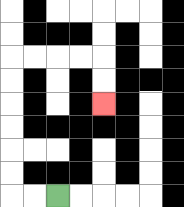{'start': '[2, 8]', 'end': '[4, 4]', 'path_directions': 'L,L,U,U,U,U,U,U,R,R,R,R,D,D', 'path_coordinates': '[[2, 8], [1, 8], [0, 8], [0, 7], [0, 6], [0, 5], [0, 4], [0, 3], [0, 2], [1, 2], [2, 2], [3, 2], [4, 2], [4, 3], [4, 4]]'}